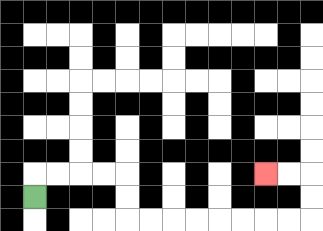{'start': '[1, 8]', 'end': '[11, 7]', 'path_directions': 'U,R,R,R,R,D,D,R,R,R,R,R,R,R,R,U,U,L,L', 'path_coordinates': '[[1, 8], [1, 7], [2, 7], [3, 7], [4, 7], [5, 7], [5, 8], [5, 9], [6, 9], [7, 9], [8, 9], [9, 9], [10, 9], [11, 9], [12, 9], [13, 9], [13, 8], [13, 7], [12, 7], [11, 7]]'}